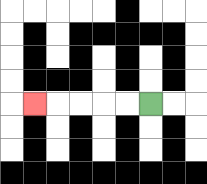{'start': '[6, 4]', 'end': '[1, 4]', 'path_directions': 'L,L,L,L,L', 'path_coordinates': '[[6, 4], [5, 4], [4, 4], [3, 4], [2, 4], [1, 4]]'}